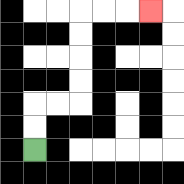{'start': '[1, 6]', 'end': '[6, 0]', 'path_directions': 'U,U,R,R,U,U,U,U,R,R,R', 'path_coordinates': '[[1, 6], [1, 5], [1, 4], [2, 4], [3, 4], [3, 3], [3, 2], [3, 1], [3, 0], [4, 0], [5, 0], [6, 0]]'}